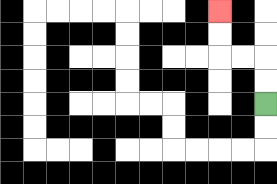{'start': '[11, 4]', 'end': '[9, 0]', 'path_directions': 'U,U,L,L,U,U', 'path_coordinates': '[[11, 4], [11, 3], [11, 2], [10, 2], [9, 2], [9, 1], [9, 0]]'}